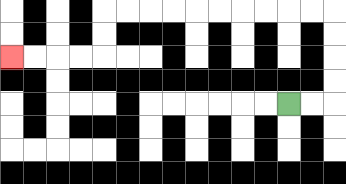{'start': '[12, 4]', 'end': '[0, 2]', 'path_directions': 'R,R,U,U,U,U,L,L,L,L,L,L,L,L,L,L,D,D,L,L,L,L', 'path_coordinates': '[[12, 4], [13, 4], [14, 4], [14, 3], [14, 2], [14, 1], [14, 0], [13, 0], [12, 0], [11, 0], [10, 0], [9, 0], [8, 0], [7, 0], [6, 0], [5, 0], [4, 0], [4, 1], [4, 2], [3, 2], [2, 2], [1, 2], [0, 2]]'}